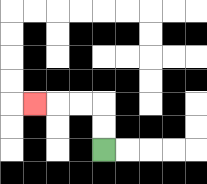{'start': '[4, 6]', 'end': '[1, 4]', 'path_directions': 'U,U,L,L,L', 'path_coordinates': '[[4, 6], [4, 5], [4, 4], [3, 4], [2, 4], [1, 4]]'}